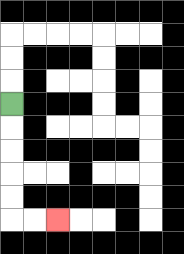{'start': '[0, 4]', 'end': '[2, 9]', 'path_directions': 'D,D,D,D,D,R,R', 'path_coordinates': '[[0, 4], [0, 5], [0, 6], [0, 7], [0, 8], [0, 9], [1, 9], [2, 9]]'}